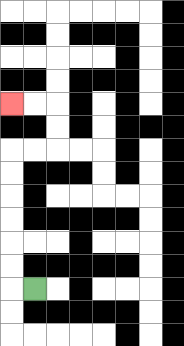{'start': '[1, 12]', 'end': '[0, 4]', 'path_directions': 'L,U,U,U,U,U,U,R,R,U,U,L,L', 'path_coordinates': '[[1, 12], [0, 12], [0, 11], [0, 10], [0, 9], [0, 8], [0, 7], [0, 6], [1, 6], [2, 6], [2, 5], [2, 4], [1, 4], [0, 4]]'}